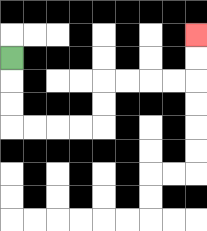{'start': '[0, 2]', 'end': '[8, 1]', 'path_directions': 'D,D,D,R,R,R,R,U,U,R,R,R,R,U,U', 'path_coordinates': '[[0, 2], [0, 3], [0, 4], [0, 5], [1, 5], [2, 5], [3, 5], [4, 5], [4, 4], [4, 3], [5, 3], [6, 3], [7, 3], [8, 3], [8, 2], [8, 1]]'}